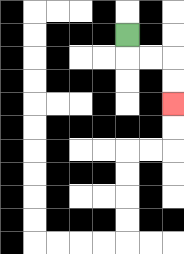{'start': '[5, 1]', 'end': '[7, 4]', 'path_directions': 'D,R,R,D,D', 'path_coordinates': '[[5, 1], [5, 2], [6, 2], [7, 2], [7, 3], [7, 4]]'}